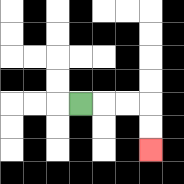{'start': '[3, 4]', 'end': '[6, 6]', 'path_directions': 'R,R,R,D,D', 'path_coordinates': '[[3, 4], [4, 4], [5, 4], [6, 4], [6, 5], [6, 6]]'}